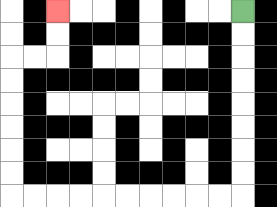{'start': '[10, 0]', 'end': '[2, 0]', 'path_directions': 'D,D,D,D,D,D,D,D,L,L,L,L,L,L,L,L,L,L,U,U,U,U,U,U,R,R,U,U', 'path_coordinates': '[[10, 0], [10, 1], [10, 2], [10, 3], [10, 4], [10, 5], [10, 6], [10, 7], [10, 8], [9, 8], [8, 8], [7, 8], [6, 8], [5, 8], [4, 8], [3, 8], [2, 8], [1, 8], [0, 8], [0, 7], [0, 6], [0, 5], [0, 4], [0, 3], [0, 2], [1, 2], [2, 2], [2, 1], [2, 0]]'}